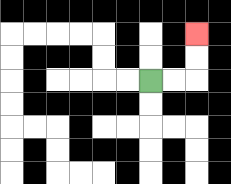{'start': '[6, 3]', 'end': '[8, 1]', 'path_directions': 'R,R,U,U', 'path_coordinates': '[[6, 3], [7, 3], [8, 3], [8, 2], [8, 1]]'}